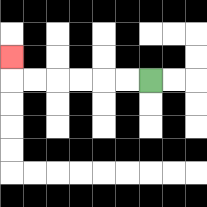{'start': '[6, 3]', 'end': '[0, 2]', 'path_directions': 'L,L,L,L,L,L,U', 'path_coordinates': '[[6, 3], [5, 3], [4, 3], [3, 3], [2, 3], [1, 3], [0, 3], [0, 2]]'}